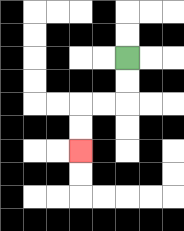{'start': '[5, 2]', 'end': '[3, 6]', 'path_directions': 'D,D,L,L,D,D', 'path_coordinates': '[[5, 2], [5, 3], [5, 4], [4, 4], [3, 4], [3, 5], [3, 6]]'}